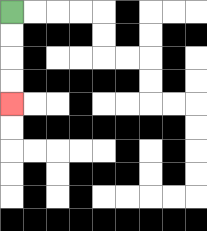{'start': '[0, 0]', 'end': '[0, 4]', 'path_directions': 'D,D,D,D', 'path_coordinates': '[[0, 0], [0, 1], [0, 2], [0, 3], [0, 4]]'}